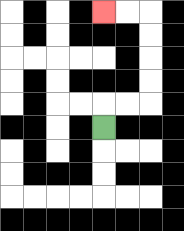{'start': '[4, 5]', 'end': '[4, 0]', 'path_directions': 'U,R,R,U,U,U,U,L,L', 'path_coordinates': '[[4, 5], [4, 4], [5, 4], [6, 4], [6, 3], [6, 2], [6, 1], [6, 0], [5, 0], [4, 0]]'}